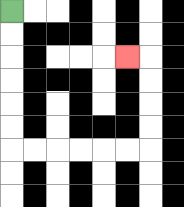{'start': '[0, 0]', 'end': '[5, 2]', 'path_directions': 'D,D,D,D,D,D,R,R,R,R,R,R,U,U,U,U,L', 'path_coordinates': '[[0, 0], [0, 1], [0, 2], [0, 3], [0, 4], [0, 5], [0, 6], [1, 6], [2, 6], [3, 6], [4, 6], [5, 6], [6, 6], [6, 5], [6, 4], [6, 3], [6, 2], [5, 2]]'}